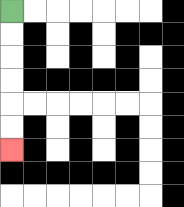{'start': '[0, 0]', 'end': '[0, 6]', 'path_directions': 'D,D,D,D,D,D', 'path_coordinates': '[[0, 0], [0, 1], [0, 2], [0, 3], [0, 4], [0, 5], [0, 6]]'}